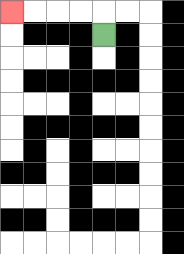{'start': '[4, 1]', 'end': '[0, 0]', 'path_directions': 'U,L,L,L,L', 'path_coordinates': '[[4, 1], [4, 0], [3, 0], [2, 0], [1, 0], [0, 0]]'}